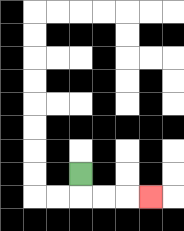{'start': '[3, 7]', 'end': '[6, 8]', 'path_directions': 'D,R,R,R', 'path_coordinates': '[[3, 7], [3, 8], [4, 8], [5, 8], [6, 8]]'}